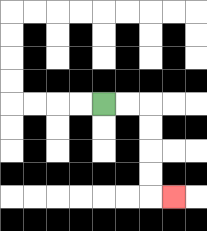{'start': '[4, 4]', 'end': '[7, 8]', 'path_directions': 'R,R,D,D,D,D,R', 'path_coordinates': '[[4, 4], [5, 4], [6, 4], [6, 5], [6, 6], [6, 7], [6, 8], [7, 8]]'}